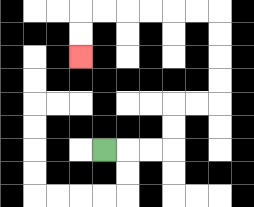{'start': '[4, 6]', 'end': '[3, 2]', 'path_directions': 'R,R,R,U,U,R,R,U,U,U,U,L,L,L,L,L,L,D,D', 'path_coordinates': '[[4, 6], [5, 6], [6, 6], [7, 6], [7, 5], [7, 4], [8, 4], [9, 4], [9, 3], [9, 2], [9, 1], [9, 0], [8, 0], [7, 0], [6, 0], [5, 0], [4, 0], [3, 0], [3, 1], [3, 2]]'}